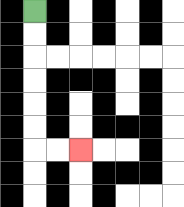{'start': '[1, 0]', 'end': '[3, 6]', 'path_directions': 'D,D,D,D,D,D,R,R', 'path_coordinates': '[[1, 0], [1, 1], [1, 2], [1, 3], [1, 4], [1, 5], [1, 6], [2, 6], [3, 6]]'}